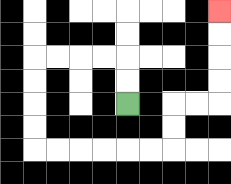{'start': '[5, 4]', 'end': '[9, 0]', 'path_directions': 'U,U,L,L,L,L,D,D,D,D,R,R,R,R,R,R,U,U,R,R,U,U,U,U', 'path_coordinates': '[[5, 4], [5, 3], [5, 2], [4, 2], [3, 2], [2, 2], [1, 2], [1, 3], [1, 4], [1, 5], [1, 6], [2, 6], [3, 6], [4, 6], [5, 6], [6, 6], [7, 6], [7, 5], [7, 4], [8, 4], [9, 4], [9, 3], [9, 2], [9, 1], [9, 0]]'}